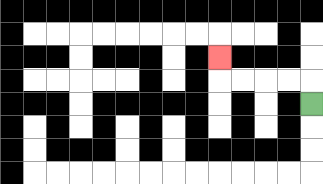{'start': '[13, 4]', 'end': '[9, 2]', 'path_directions': 'U,L,L,L,L,U', 'path_coordinates': '[[13, 4], [13, 3], [12, 3], [11, 3], [10, 3], [9, 3], [9, 2]]'}